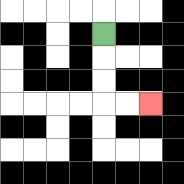{'start': '[4, 1]', 'end': '[6, 4]', 'path_directions': 'D,D,D,R,R', 'path_coordinates': '[[4, 1], [4, 2], [4, 3], [4, 4], [5, 4], [6, 4]]'}